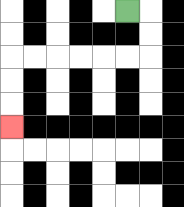{'start': '[5, 0]', 'end': '[0, 5]', 'path_directions': 'R,D,D,L,L,L,L,L,L,D,D,D', 'path_coordinates': '[[5, 0], [6, 0], [6, 1], [6, 2], [5, 2], [4, 2], [3, 2], [2, 2], [1, 2], [0, 2], [0, 3], [0, 4], [0, 5]]'}